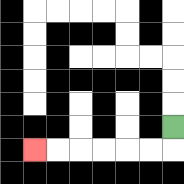{'start': '[7, 5]', 'end': '[1, 6]', 'path_directions': 'D,L,L,L,L,L,L', 'path_coordinates': '[[7, 5], [7, 6], [6, 6], [5, 6], [4, 6], [3, 6], [2, 6], [1, 6]]'}